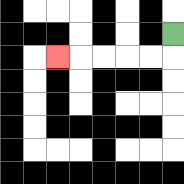{'start': '[7, 1]', 'end': '[2, 2]', 'path_directions': 'D,L,L,L,L,L', 'path_coordinates': '[[7, 1], [7, 2], [6, 2], [5, 2], [4, 2], [3, 2], [2, 2]]'}